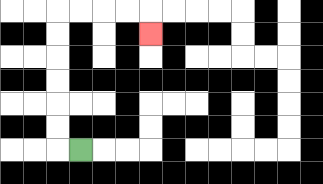{'start': '[3, 6]', 'end': '[6, 1]', 'path_directions': 'L,U,U,U,U,U,U,R,R,R,R,D', 'path_coordinates': '[[3, 6], [2, 6], [2, 5], [2, 4], [2, 3], [2, 2], [2, 1], [2, 0], [3, 0], [4, 0], [5, 0], [6, 0], [6, 1]]'}